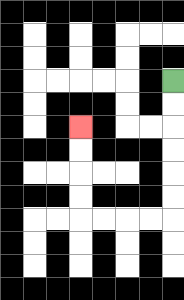{'start': '[7, 3]', 'end': '[3, 5]', 'path_directions': 'D,D,D,D,D,D,L,L,L,L,U,U,U,U', 'path_coordinates': '[[7, 3], [7, 4], [7, 5], [7, 6], [7, 7], [7, 8], [7, 9], [6, 9], [5, 9], [4, 9], [3, 9], [3, 8], [3, 7], [3, 6], [3, 5]]'}